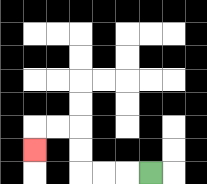{'start': '[6, 7]', 'end': '[1, 6]', 'path_directions': 'L,L,L,U,U,L,L,D', 'path_coordinates': '[[6, 7], [5, 7], [4, 7], [3, 7], [3, 6], [3, 5], [2, 5], [1, 5], [1, 6]]'}